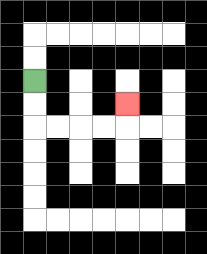{'start': '[1, 3]', 'end': '[5, 4]', 'path_directions': 'D,D,R,R,R,R,U', 'path_coordinates': '[[1, 3], [1, 4], [1, 5], [2, 5], [3, 5], [4, 5], [5, 5], [5, 4]]'}